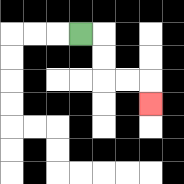{'start': '[3, 1]', 'end': '[6, 4]', 'path_directions': 'R,D,D,R,R,D', 'path_coordinates': '[[3, 1], [4, 1], [4, 2], [4, 3], [5, 3], [6, 3], [6, 4]]'}